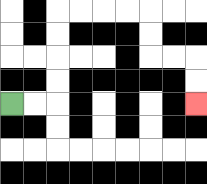{'start': '[0, 4]', 'end': '[8, 4]', 'path_directions': 'R,R,U,U,U,U,R,R,R,R,D,D,R,R,D,D', 'path_coordinates': '[[0, 4], [1, 4], [2, 4], [2, 3], [2, 2], [2, 1], [2, 0], [3, 0], [4, 0], [5, 0], [6, 0], [6, 1], [6, 2], [7, 2], [8, 2], [8, 3], [8, 4]]'}